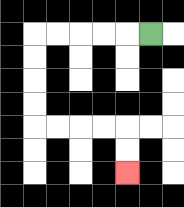{'start': '[6, 1]', 'end': '[5, 7]', 'path_directions': 'L,L,L,L,L,D,D,D,D,R,R,R,R,D,D', 'path_coordinates': '[[6, 1], [5, 1], [4, 1], [3, 1], [2, 1], [1, 1], [1, 2], [1, 3], [1, 4], [1, 5], [2, 5], [3, 5], [4, 5], [5, 5], [5, 6], [5, 7]]'}